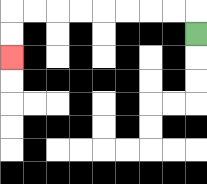{'start': '[8, 1]', 'end': '[0, 2]', 'path_directions': 'U,L,L,L,L,L,L,L,L,D,D', 'path_coordinates': '[[8, 1], [8, 0], [7, 0], [6, 0], [5, 0], [4, 0], [3, 0], [2, 0], [1, 0], [0, 0], [0, 1], [0, 2]]'}